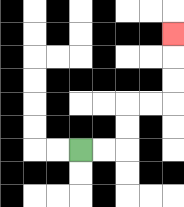{'start': '[3, 6]', 'end': '[7, 1]', 'path_directions': 'R,R,U,U,R,R,U,U,U', 'path_coordinates': '[[3, 6], [4, 6], [5, 6], [5, 5], [5, 4], [6, 4], [7, 4], [7, 3], [7, 2], [7, 1]]'}